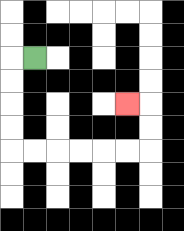{'start': '[1, 2]', 'end': '[5, 4]', 'path_directions': 'L,D,D,D,D,R,R,R,R,R,R,U,U,L', 'path_coordinates': '[[1, 2], [0, 2], [0, 3], [0, 4], [0, 5], [0, 6], [1, 6], [2, 6], [3, 6], [4, 6], [5, 6], [6, 6], [6, 5], [6, 4], [5, 4]]'}